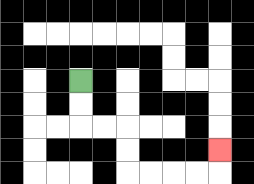{'start': '[3, 3]', 'end': '[9, 6]', 'path_directions': 'D,D,R,R,D,D,R,R,R,R,U', 'path_coordinates': '[[3, 3], [3, 4], [3, 5], [4, 5], [5, 5], [5, 6], [5, 7], [6, 7], [7, 7], [8, 7], [9, 7], [9, 6]]'}